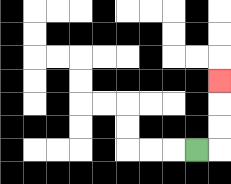{'start': '[8, 6]', 'end': '[9, 3]', 'path_directions': 'R,U,U,U', 'path_coordinates': '[[8, 6], [9, 6], [9, 5], [9, 4], [9, 3]]'}